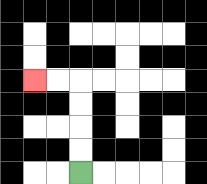{'start': '[3, 7]', 'end': '[1, 3]', 'path_directions': 'U,U,U,U,L,L', 'path_coordinates': '[[3, 7], [3, 6], [3, 5], [3, 4], [3, 3], [2, 3], [1, 3]]'}